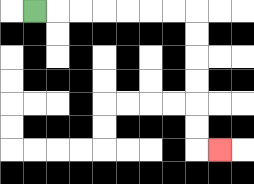{'start': '[1, 0]', 'end': '[9, 6]', 'path_directions': 'R,R,R,R,R,R,R,D,D,D,D,D,D,R', 'path_coordinates': '[[1, 0], [2, 0], [3, 0], [4, 0], [5, 0], [6, 0], [7, 0], [8, 0], [8, 1], [8, 2], [8, 3], [8, 4], [8, 5], [8, 6], [9, 6]]'}